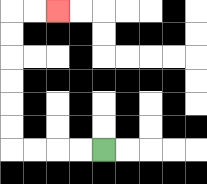{'start': '[4, 6]', 'end': '[2, 0]', 'path_directions': 'L,L,L,L,U,U,U,U,U,U,R,R', 'path_coordinates': '[[4, 6], [3, 6], [2, 6], [1, 6], [0, 6], [0, 5], [0, 4], [0, 3], [0, 2], [0, 1], [0, 0], [1, 0], [2, 0]]'}